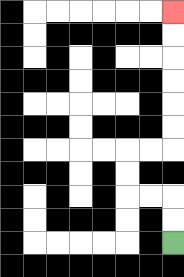{'start': '[7, 10]', 'end': '[7, 0]', 'path_directions': 'U,U,L,L,U,U,R,R,U,U,U,U,U,U', 'path_coordinates': '[[7, 10], [7, 9], [7, 8], [6, 8], [5, 8], [5, 7], [5, 6], [6, 6], [7, 6], [7, 5], [7, 4], [7, 3], [7, 2], [7, 1], [7, 0]]'}